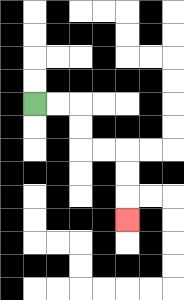{'start': '[1, 4]', 'end': '[5, 9]', 'path_directions': 'R,R,D,D,R,R,D,D,D', 'path_coordinates': '[[1, 4], [2, 4], [3, 4], [3, 5], [3, 6], [4, 6], [5, 6], [5, 7], [5, 8], [5, 9]]'}